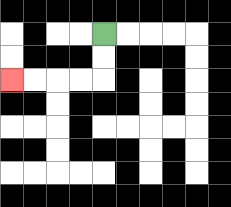{'start': '[4, 1]', 'end': '[0, 3]', 'path_directions': 'D,D,L,L,L,L', 'path_coordinates': '[[4, 1], [4, 2], [4, 3], [3, 3], [2, 3], [1, 3], [0, 3]]'}